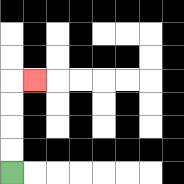{'start': '[0, 7]', 'end': '[1, 3]', 'path_directions': 'U,U,U,U,R', 'path_coordinates': '[[0, 7], [0, 6], [0, 5], [0, 4], [0, 3], [1, 3]]'}